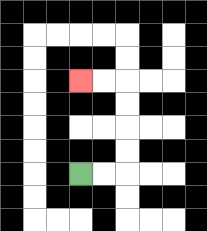{'start': '[3, 7]', 'end': '[3, 3]', 'path_directions': 'R,R,U,U,U,U,L,L', 'path_coordinates': '[[3, 7], [4, 7], [5, 7], [5, 6], [5, 5], [5, 4], [5, 3], [4, 3], [3, 3]]'}